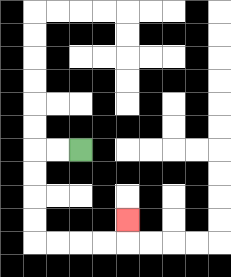{'start': '[3, 6]', 'end': '[5, 9]', 'path_directions': 'L,L,D,D,D,D,R,R,R,R,U', 'path_coordinates': '[[3, 6], [2, 6], [1, 6], [1, 7], [1, 8], [1, 9], [1, 10], [2, 10], [3, 10], [4, 10], [5, 10], [5, 9]]'}